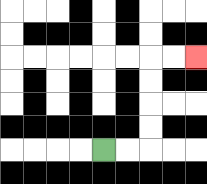{'start': '[4, 6]', 'end': '[8, 2]', 'path_directions': 'R,R,U,U,U,U,R,R', 'path_coordinates': '[[4, 6], [5, 6], [6, 6], [6, 5], [6, 4], [6, 3], [6, 2], [7, 2], [8, 2]]'}